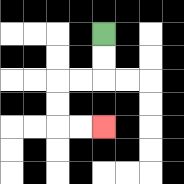{'start': '[4, 1]', 'end': '[4, 5]', 'path_directions': 'D,D,L,L,D,D,R,R', 'path_coordinates': '[[4, 1], [4, 2], [4, 3], [3, 3], [2, 3], [2, 4], [2, 5], [3, 5], [4, 5]]'}